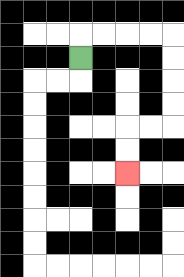{'start': '[3, 2]', 'end': '[5, 7]', 'path_directions': 'U,R,R,R,R,D,D,D,D,L,L,D,D', 'path_coordinates': '[[3, 2], [3, 1], [4, 1], [5, 1], [6, 1], [7, 1], [7, 2], [7, 3], [7, 4], [7, 5], [6, 5], [5, 5], [5, 6], [5, 7]]'}